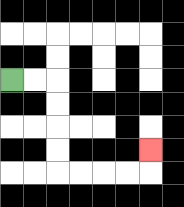{'start': '[0, 3]', 'end': '[6, 6]', 'path_directions': 'R,R,D,D,D,D,R,R,R,R,U', 'path_coordinates': '[[0, 3], [1, 3], [2, 3], [2, 4], [2, 5], [2, 6], [2, 7], [3, 7], [4, 7], [5, 7], [6, 7], [6, 6]]'}